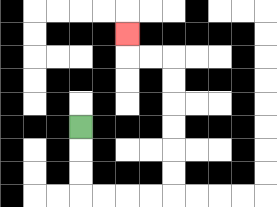{'start': '[3, 5]', 'end': '[5, 1]', 'path_directions': 'D,D,D,R,R,R,R,U,U,U,U,U,U,L,L,U', 'path_coordinates': '[[3, 5], [3, 6], [3, 7], [3, 8], [4, 8], [5, 8], [6, 8], [7, 8], [7, 7], [7, 6], [7, 5], [7, 4], [7, 3], [7, 2], [6, 2], [5, 2], [5, 1]]'}